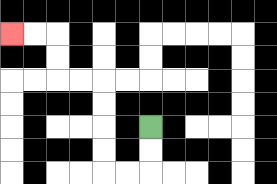{'start': '[6, 5]', 'end': '[0, 1]', 'path_directions': 'D,D,L,L,U,U,U,U,L,L,U,U,L,L', 'path_coordinates': '[[6, 5], [6, 6], [6, 7], [5, 7], [4, 7], [4, 6], [4, 5], [4, 4], [4, 3], [3, 3], [2, 3], [2, 2], [2, 1], [1, 1], [0, 1]]'}